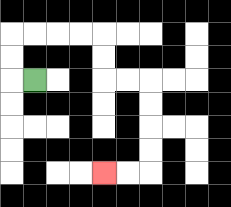{'start': '[1, 3]', 'end': '[4, 7]', 'path_directions': 'L,U,U,R,R,R,R,D,D,R,R,D,D,D,D,L,L', 'path_coordinates': '[[1, 3], [0, 3], [0, 2], [0, 1], [1, 1], [2, 1], [3, 1], [4, 1], [4, 2], [4, 3], [5, 3], [6, 3], [6, 4], [6, 5], [6, 6], [6, 7], [5, 7], [4, 7]]'}